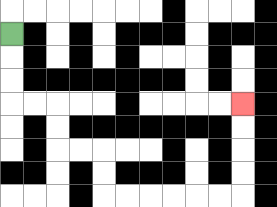{'start': '[0, 1]', 'end': '[10, 4]', 'path_directions': 'D,D,D,R,R,D,D,R,R,D,D,R,R,R,R,R,R,U,U,U,U', 'path_coordinates': '[[0, 1], [0, 2], [0, 3], [0, 4], [1, 4], [2, 4], [2, 5], [2, 6], [3, 6], [4, 6], [4, 7], [4, 8], [5, 8], [6, 8], [7, 8], [8, 8], [9, 8], [10, 8], [10, 7], [10, 6], [10, 5], [10, 4]]'}